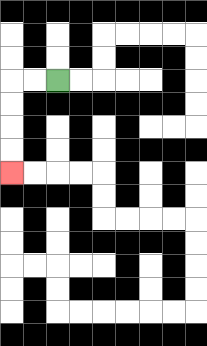{'start': '[2, 3]', 'end': '[0, 7]', 'path_directions': 'L,L,D,D,D,D', 'path_coordinates': '[[2, 3], [1, 3], [0, 3], [0, 4], [0, 5], [0, 6], [0, 7]]'}